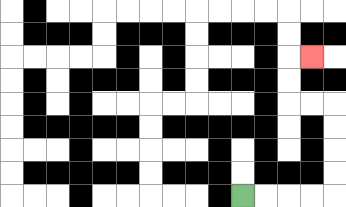{'start': '[10, 8]', 'end': '[13, 2]', 'path_directions': 'R,R,R,R,U,U,U,U,L,L,U,U,R', 'path_coordinates': '[[10, 8], [11, 8], [12, 8], [13, 8], [14, 8], [14, 7], [14, 6], [14, 5], [14, 4], [13, 4], [12, 4], [12, 3], [12, 2], [13, 2]]'}